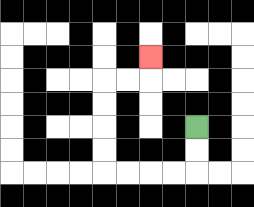{'start': '[8, 5]', 'end': '[6, 2]', 'path_directions': 'D,D,L,L,L,L,U,U,U,U,R,R,U', 'path_coordinates': '[[8, 5], [8, 6], [8, 7], [7, 7], [6, 7], [5, 7], [4, 7], [4, 6], [4, 5], [4, 4], [4, 3], [5, 3], [6, 3], [6, 2]]'}